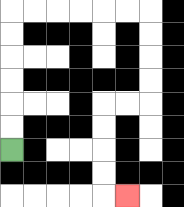{'start': '[0, 6]', 'end': '[5, 8]', 'path_directions': 'U,U,U,U,U,U,R,R,R,R,R,R,D,D,D,D,L,L,D,D,D,D,R', 'path_coordinates': '[[0, 6], [0, 5], [0, 4], [0, 3], [0, 2], [0, 1], [0, 0], [1, 0], [2, 0], [3, 0], [4, 0], [5, 0], [6, 0], [6, 1], [6, 2], [6, 3], [6, 4], [5, 4], [4, 4], [4, 5], [4, 6], [4, 7], [4, 8], [5, 8]]'}